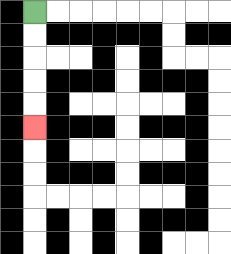{'start': '[1, 0]', 'end': '[1, 5]', 'path_directions': 'D,D,D,D,D', 'path_coordinates': '[[1, 0], [1, 1], [1, 2], [1, 3], [1, 4], [1, 5]]'}